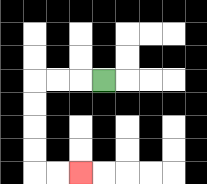{'start': '[4, 3]', 'end': '[3, 7]', 'path_directions': 'L,L,L,D,D,D,D,R,R', 'path_coordinates': '[[4, 3], [3, 3], [2, 3], [1, 3], [1, 4], [1, 5], [1, 6], [1, 7], [2, 7], [3, 7]]'}